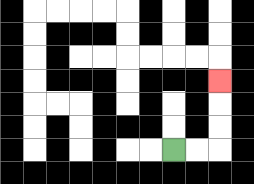{'start': '[7, 6]', 'end': '[9, 3]', 'path_directions': 'R,R,U,U,U', 'path_coordinates': '[[7, 6], [8, 6], [9, 6], [9, 5], [9, 4], [9, 3]]'}